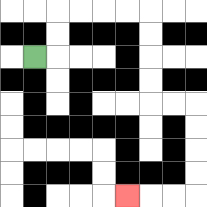{'start': '[1, 2]', 'end': '[5, 8]', 'path_directions': 'R,U,U,R,R,R,R,D,D,D,D,R,R,D,D,D,D,L,L,L', 'path_coordinates': '[[1, 2], [2, 2], [2, 1], [2, 0], [3, 0], [4, 0], [5, 0], [6, 0], [6, 1], [6, 2], [6, 3], [6, 4], [7, 4], [8, 4], [8, 5], [8, 6], [8, 7], [8, 8], [7, 8], [6, 8], [5, 8]]'}